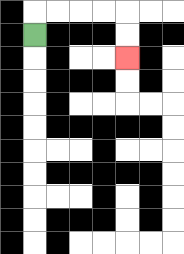{'start': '[1, 1]', 'end': '[5, 2]', 'path_directions': 'U,R,R,R,R,D,D', 'path_coordinates': '[[1, 1], [1, 0], [2, 0], [3, 0], [4, 0], [5, 0], [5, 1], [5, 2]]'}